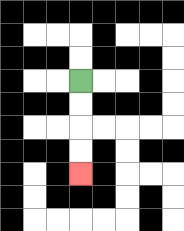{'start': '[3, 3]', 'end': '[3, 7]', 'path_directions': 'D,D,D,D', 'path_coordinates': '[[3, 3], [3, 4], [3, 5], [3, 6], [3, 7]]'}